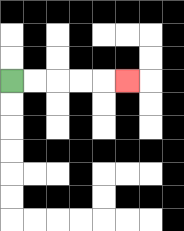{'start': '[0, 3]', 'end': '[5, 3]', 'path_directions': 'R,R,R,R,R', 'path_coordinates': '[[0, 3], [1, 3], [2, 3], [3, 3], [4, 3], [5, 3]]'}